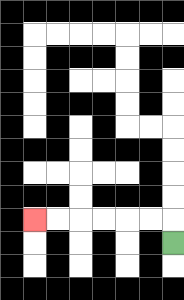{'start': '[7, 10]', 'end': '[1, 9]', 'path_directions': 'U,L,L,L,L,L,L', 'path_coordinates': '[[7, 10], [7, 9], [6, 9], [5, 9], [4, 9], [3, 9], [2, 9], [1, 9]]'}